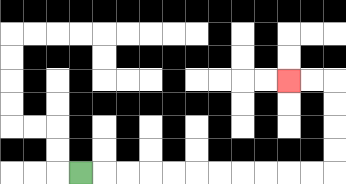{'start': '[3, 7]', 'end': '[12, 3]', 'path_directions': 'R,R,R,R,R,R,R,R,R,R,R,U,U,U,U,L,L', 'path_coordinates': '[[3, 7], [4, 7], [5, 7], [6, 7], [7, 7], [8, 7], [9, 7], [10, 7], [11, 7], [12, 7], [13, 7], [14, 7], [14, 6], [14, 5], [14, 4], [14, 3], [13, 3], [12, 3]]'}